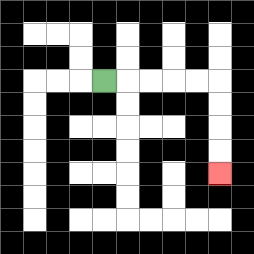{'start': '[4, 3]', 'end': '[9, 7]', 'path_directions': 'R,R,R,R,R,D,D,D,D', 'path_coordinates': '[[4, 3], [5, 3], [6, 3], [7, 3], [8, 3], [9, 3], [9, 4], [9, 5], [9, 6], [9, 7]]'}